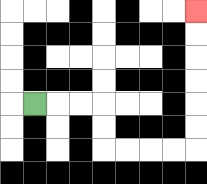{'start': '[1, 4]', 'end': '[8, 0]', 'path_directions': 'R,R,R,D,D,R,R,R,R,U,U,U,U,U,U', 'path_coordinates': '[[1, 4], [2, 4], [3, 4], [4, 4], [4, 5], [4, 6], [5, 6], [6, 6], [7, 6], [8, 6], [8, 5], [8, 4], [8, 3], [8, 2], [8, 1], [8, 0]]'}